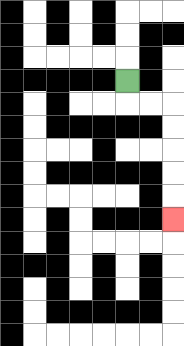{'start': '[5, 3]', 'end': '[7, 9]', 'path_directions': 'D,R,R,D,D,D,D,D', 'path_coordinates': '[[5, 3], [5, 4], [6, 4], [7, 4], [7, 5], [7, 6], [7, 7], [7, 8], [7, 9]]'}